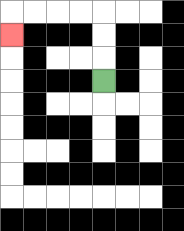{'start': '[4, 3]', 'end': '[0, 1]', 'path_directions': 'U,U,U,L,L,L,L,D', 'path_coordinates': '[[4, 3], [4, 2], [4, 1], [4, 0], [3, 0], [2, 0], [1, 0], [0, 0], [0, 1]]'}